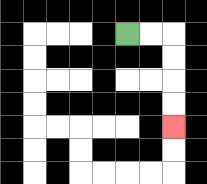{'start': '[5, 1]', 'end': '[7, 5]', 'path_directions': 'R,R,D,D,D,D', 'path_coordinates': '[[5, 1], [6, 1], [7, 1], [7, 2], [7, 3], [7, 4], [7, 5]]'}